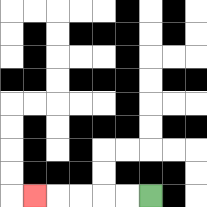{'start': '[6, 8]', 'end': '[1, 8]', 'path_directions': 'L,L,L,L,L', 'path_coordinates': '[[6, 8], [5, 8], [4, 8], [3, 8], [2, 8], [1, 8]]'}